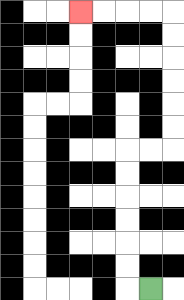{'start': '[6, 12]', 'end': '[3, 0]', 'path_directions': 'L,U,U,U,U,U,U,R,R,U,U,U,U,U,U,L,L,L,L', 'path_coordinates': '[[6, 12], [5, 12], [5, 11], [5, 10], [5, 9], [5, 8], [5, 7], [5, 6], [6, 6], [7, 6], [7, 5], [7, 4], [7, 3], [7, 2], [7, 1], [7, 0], [6, 0], [5, 0], [4, 0], [3, 0]]'}